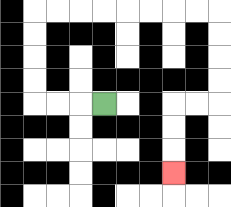{'start': '[4, 4]', 'end': '[7, 7]', 'path_directions': 'L,L,L,U,U,U,U,R,R,R,R,R,R,R,R,D,D,D,D,L,L,D,D,D', 'path_coordinates': '[[4, 4], [3, 4], [2, 4], [1, 4], [1, 3], [1, 2], [1, 1], [1, 0], [2, 0], [3, 0], [4, 0], [5, 0], [6, 0], [7, 0], [8, 0], [9, 0], [9, 1], [9, 2], [9, 3], [9, 4], [8, 4], [7, 4], [7, 5], [7, 6], [7, 7]]'}